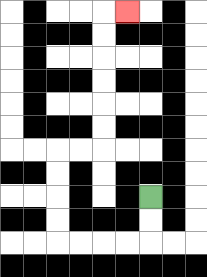{'start': '[6, 8]', 'end': '[5, 0]', 'path_directions': 'D,D,L,L,L,L,U,U,U,U,R,R,U,U,U,U,U,U,R', 'path_coordinates': '[[6, 8], [6, 9], [6, 10], [5, 10], [4, 10], [3, 10], [2, 10], [2, 9], [2, 8], [2, 7], [2, 6], [3, 6], [4, 6], [4, 5], [4, 4], [4, 3], [4, 2], [4, 1], [4, 0], [5, 0]]'}